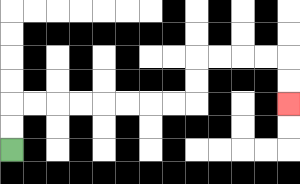{'start': '[0, 6]', 'end': '[12, 4]', 'path_directions': 'U,U,R,R,R,R,R,R,R,R,U,U,R,R,R,R,D,D', 'path_coordinates': '[[0, 6], [0, 5], [0, 4], [1, 4], [2, 4], [3, 4], [4, 4], [5, 4], [6, 4], [7, 4], [8, 4], [8, 3], [8, 2], [9, 2], [10, 2], [11, 2], [12, 2], [12, 3], [12, 4]]'}